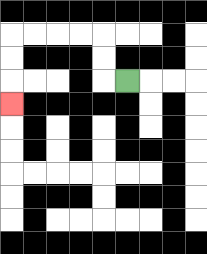{'start': '[5, 3]', 'end': '[0, 4]', 'path_directions': 'L,U,U,L,L,L,L,D,D,D', 'path_coordinates': '[[5, 3], [4, 3], [4, 2], [4, 1], [3, 1], [2, 1], [1, 1], [0, 1], [0, 2], [0, 3], [0, 4]]'}